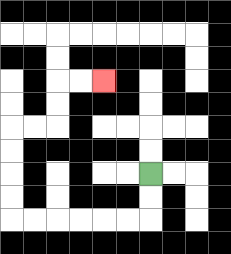{'start': '[6, 7]', 'end': '[4, 3]', 'path_directions': 'D,D,L,L,L,L,L,L,U,U,U,U,R,R,U,U,R,R', 'path_coordinates': '[[6, 7], [6, 8], [6, 9], [5, 9], [4, 9], [3, 9], [2, 9], [1, 9], [0, 9], [0, 8], [0, 7], [0, 6], [0, 5], [1, 5], [2, 5], [2, 4], [2, 3], [3, 3], [4, 3]]'}